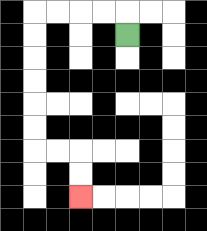{'start': '[5, 1]', 'end': '[3, 8]', 'path_directions': 'U,L,L,L,L,D,D,D,D,D,D,R,R,D,D', 'path_coordinates': '[[5, 1], [5, 0], [4, 0], [3, 0], [2, 0], [1, 0], [1, 1], [1, 2], [1, 3], [1, 4], [1, 5], [1, 6], [2, 6], [3, 6], [3, 7], [3, 8]]'}